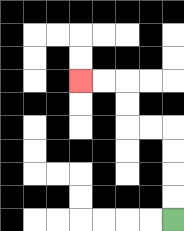{'start': '[7, 9]', 'end': '[3, 3]', 'path_directions': 'U,U,U,U,L,L,U,U,L,L', 'path_coordinates': '[[7, 9], [7, 8], [7, 7], [7, 6], [7, 5], [6, 5], [5, 5], [5, 4], [5, 3], [4, 3], [3, 3]]'}